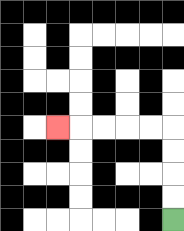{'start': '[7, 9]', 'end': '[2, 5]', 'path_directions': 'U,U,U,U,L,L,L,L,L', 'path_coordinates': '[[7, 9], [7, 8], [7, 7], [7, 6], [7, 5], [6, 5], [5, 5], [4, 5], [3, 5], [2, 5]]'}